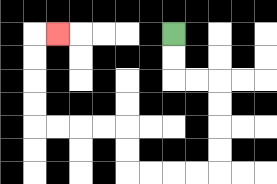{'start': '[7, 1]', 'end': '[2, 1]', 'path_directions': 'D,D,R,R,D,D,D,D,L,L,L,L,U,U,L,L,L,L,U,U,U,U,R', 'path_coordinates': '[[7, 1], [7, 2], [7, 3], [8, 3], [9, 3], [9, 4], [9, 5], [9, 6], [9, 7], [8, 7], [7, 7], [6, 7], [5, 7], [5, 6], [5, 5], [4, 5], [3, 5], [2, 5], [1, 5], [1, 4], [1, 3], [1, 2], [1, 1], [2, 1]]'}